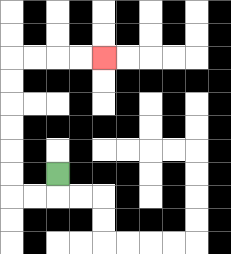{'start': '[2, 7]', 'end': '[4, 2]', 'path_directions': 'D,L,L,U,U,U,U,U,U,R,R,R,R', 'path_coordinates': '[[2, 7], [2, 8], [1, 8], [0, 8], [0, 7], [0, 6], [0, 5], [0, 4], [0, 3], [0, 2], [1, 2], [2, 2], [3, 2], [4, 2]]'}